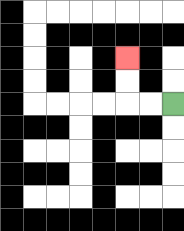{'start': '[7, 4]', 'end': '[5, 2]', 'path_directions': 'L,L,U,U', 'path_coordinates': '[[7, 4], [6, 4], [5, 4], [5, 3], [5, 2]]'}